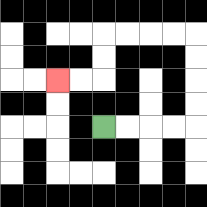{'start': '[4, 5]', 'end': '[2, 3]', 'path_directions': 'R,R,R,R,U,U,U,U,L,L,L,L,D,D,L,L', 'path_coordinates': '[[4, 5], [5, 5], [6, 5], [7, 5], [8, 5], [8, 4], [8, 3], [8, 2], [8, 1], [7, 1], [6, 1], [5, 1], [4, 1], [4, 2], [4, 3], [3, 3], [2, 3]]'}